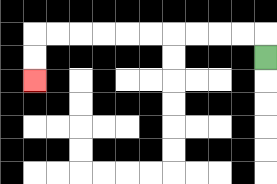{'start': '[11, 2]', 'end': '[1, 3]', 'path_directions': 'U,L,L,L,L,L,L,L,L,L,L,D,D', 'path_coordinates': '[[11, 2], [11, 1], [10, 1], [9, 1], [8, 1], [7, 1], [6, 1], [5, 1], [4, 1], [3, 1], [2, 1], [1, 1], [1, 2], [1, 3]]'}